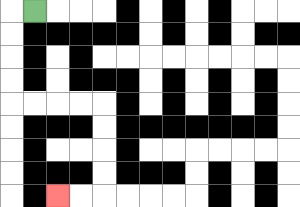{'start': '[1, 0]', 'end': '[2, 8]', 'path_directions': 'L,D,D,D,D,R,R,R,R,D,D,D,D,L,L', 'path_coordinates': '[[1, 0], [0, 0], [0, 1], [0, 2], [0, 3], [0, 4], [1, 4], [2, 4], [3, 4], [4, 4], [4, 5], [4, 6], [4, 7], [4, 8], [3, 8], [2, 8]]'}